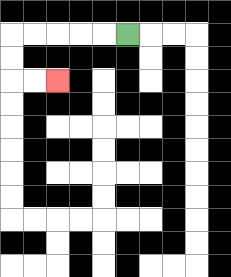{'start': '[5, 1]', 'end': '[2, 3]', 'path_directions': 'L,L,L,L,L,D,D,R,R', 'path_coordinates': '[[5, 1], [4, 1], [3, 1], [2, 1], [1, 1], [0, 1], [0, 2], [0, 3], [1, 3], [2, 3]]'}